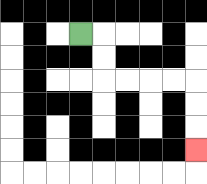{'start': '[3, 1]', 'end': '[8, 6]', 'path_directions': 'R,D,D,R,R,R,R,D,D,D', 'path_coordinates': '[[3, 1], [4, 1], [4, 2], [4, 3], [5, 3], [6, 3], [7, 3], [8, 3], [8, 4], [8, 5], [8, 6]]'}